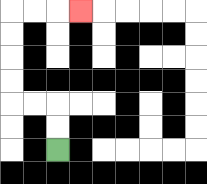{'start': '[2, 6]', 'end': '[3, 0]', 'path_directions': 'U,U,L,L,U,U,U,U,R,R,R', 'path_coordinates': '[[2, 6], [2, 5], [2, 4], [1, 4], [0, 4], [0, 3], [0, 2], [0, 1], [0, 0], [1, 0], [2, 0], [3, 0]]'}